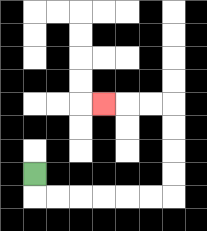{'start': '[1, 7]', 'end': '[4, 4]', 'path_directions': 'D,R,R,R,R,R,R,U,U,U,U,L,L,L', 'path_coordinates': '[[1, 7], [1, 8], [2, 8], [3, 8], [4, 8], [5, 8], [6, 8], [7, 8], [7, 7], [7, 6], [7, 5], [7, 4], [6, 4], [5, 4], [4, 4]]'}